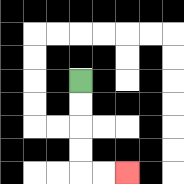{'start': '[3, 3]', 'end': '[5, 7]', 'path_directions': 'D,D,D,D,R,R', 'path_coordinates': '[[3, 3], [3, 4], [3, 5], [3, 6], [3, 7], [4, 7], [5, 7]]'}